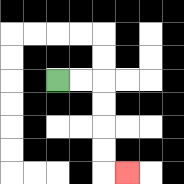{'start': '[2, 3]', 'end': '[5, 7]', 'path_directions': 'R,R,D,D,D,D,R', 'path_coordinates': '[[2, 3], [3, 3], [4, 3], [4, 4], [4, 5], [4, 6], [4, 7], [5, 7]]'}